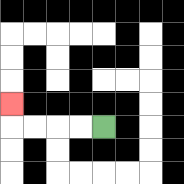{'start': '[4, 5]', 'end': '[0, 4]', 'path_directions': 'L,L,L,L,U', 'path_coordinates': '[[4, 5], [3, 5], [2, 5], [1, 5], [0, 5], [0, 4]]'}